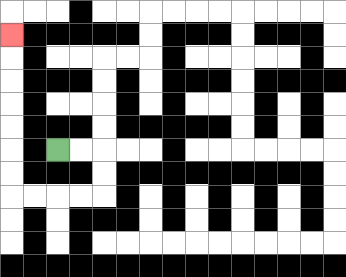{'start': '[2, 6]', 'end': '[0, 1]', 'path_directions': 'R,R,D,D,L,L,L,L,U,U,U,U,U,U,U', 'path_coordinates': '[[2, 6], [3, 6], [4, 6], [4, 7], [4, 8], [3, 8], [2, 8], [1, 8], [0, 8], [0, 7], [0, 6], [0, 5], [0, 4], [0, 3], [0, 2], [0, 1]]'}